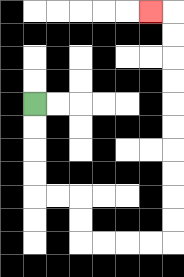{'start': '[1, 4]', 'end': '[6, 0]', 'path_directions': 'D,D,D,D,R,R,D,D,R,R,R,R,U,U,U,U,U,U,U,U,U,U,L', 'path_coordinates': '[[1, 4], [1, 5], [1, 6], [1, 7], [1, 8], [2, 8], [3, 8], [3, 9], [3, 10], [4, 10], [5, 10], [6, 10], [7, 10], [7, 9], [7, 8], [7, 7], [7, 6], [7, 5], [7, 4], [7, 3], [7, 2], [7, 1], [7, 0], [6, 0]]'}